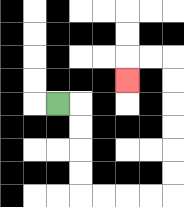{'start': '[2, 4]', 'end': '[5, 3]', 'path_directions': 'R,D,D,D,D,R,R,R,R,U,U,U,U,U,U,L,L,D', 'path_coordinates': '[[2, 4], [3, 4], [3, 5], [3, 6], [3, 7], [3, 8], [4, 8], [5, 8], [6, 8], [7, 8], [7, 7], [7, 6], [7, 5], [7, 4], [7, 3], [7, 2], [6, 2], [5, 2], [5, 3]]'}